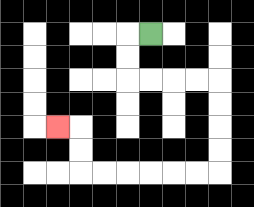{'start': '[6, 1]', 'end': '[2, 5]', 'path_directions': 'L,D,D,R,R,R,R,D,D,D,D,L,L,L,L,L,L,U,U,L', 'path_coordinates': '[[6, 1], [5, 1], [5, 2], [5, 3], [6, 3], [7, 3], [8, 3], [9, 3], [9, 4], [9, 5], [9, 6], [9, 7], [8, 7], [7, 7], [6, 7], [5, 7], [4, 7], [3, 7], [3, 6], [3, 5], [2, 5]]'}